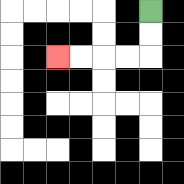{'start': '[6, 0]', 'end': '[2, 2]', 'path_directions': 'D,D,L,L,L,L', 'path_coordinates': '[[6, 0], [6, 1], [6, 2], [5, 2], [4, 2], [3, 2], [2, 2]]'}